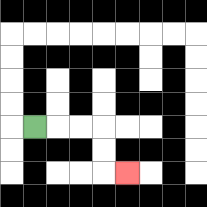{'start': '[1, 5]', 'end': '[5, 7]', 'path_directions': 'R,R,R,D,D,R', 'path_coordinates': '[[1, 5], [2, 5], [3, 5], [4, 5], [4, 6], [4, 7], [5, 7]]'}